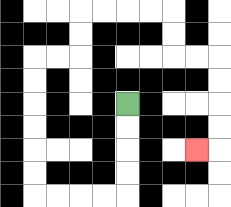{'start': '[5, 4]', 'end': '[8, 6]', 'path_directions': 'D,D,D,D,L,L,L,L,U,U,U,U,U,U,R,R,U,U,R,R,R,R,D,D,R,R,D,D,D,D,L', 'path_coordinates': '[[5, 4], [5, 5], [5, 6], [5, 7], [5, 8], [4, 8], [3, 8], [2, 8], [1, 8], [1, 7], [1, 6], [1, 5], [1, 4], [1, 3], [1, 2], [2, 2], [3, 2], [3, 1], [3, 0], [4, 0], [5, 0], [6, 0], [7, 0], [7, 1], [7, 2], [8, 2], [9, 2], [9, 3], [9, 4], [9, 5], [9, 6], [8, 6]]'}